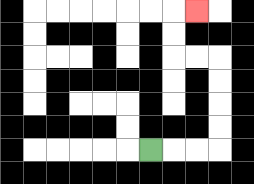{'start': '[6, 6]', 'end': '[8, 0]', 'path_directions': 'R,R,R,U,U,U,U,L,L,U,U,R', 'path_coordinates': '[[6, 6], [7, 6], [8, 6], [9, 6], [9, 5], [9, 4], [9, 3], [9, 2], [8, 2], [7, 2], [7, 1], [7, 0], [8, 0]]'}